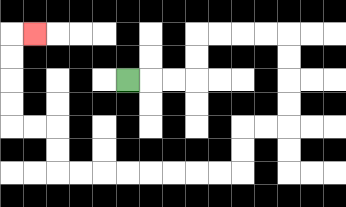{'start': '[5, 3]', 'end': '[1, 1]', 'path_directions': 'R,R,R,U,U,R,R,R,R,D,D,D,D,L,L,D,D,L,L,L,L,L,L,L,L,U,U,L,L,U,U,U,U,R', 'path_coordinates': '[[5, 3], [6, 3], [7, 3], [8, 3], [8, 2], [8, 1], [9, 1], [10, 1], [11, 1], [12, 1], [12, 2], [12, 3], [12, 4], [12, 5], [11, 5], [10, 5], [10, 6], [10, 7], [9, 7], [8, 7], [7, 7], [6, 7], [5, 7], [4, 7], [3, 7], [2, 7], [2, 6], [2, 5], [1, 5], [0, 5], [0, 4], [0, 3], [0, 2], [0, 1], [1, 1]]'}